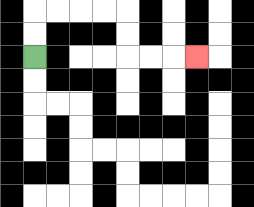{'start': '[1, 2]', 'end': '[8, 2]', 'path_directions': 'U,U,R,R,R,R,D,D,R,R,R', 'path_coordinates': '[[1, 2], [1, 1], [1, 0], [2, 0], [3, 0], [4, 0], [5, 0], [5, 1], [5, 2], [6, 2], [7, 2], [8, 2]]'}